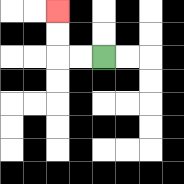{'start': '[4, 2]', 'end': '[2, 0]', 'path_directions': 'L,L,U,U', 'path_coordinates': '[[4, 2], [3, 2], [2, 2], [2, 1], [2, 0]]'}